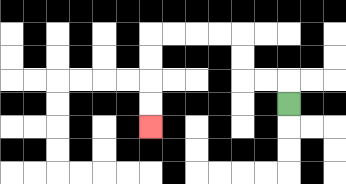{'start': '[12, 4]', 'end': '[6, 5]', 'path_directions': 'U,L,L,U,U,L,L,L,L,D,D,D,D', 'path_coordinates': '[[12, 4], [12, 3], [11, 3], [10, 3], [10, 2], [10, 1], [9, 1], [8, 1], [7, 1], [6, 1], [6, 2], [6, 3], [6, 4], [6, 5]]'}